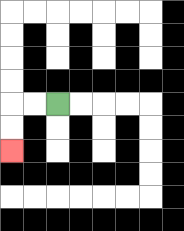{'start': '[2, 4]', 'end': '[0, 6]', 'path_directions': 'L,L,D,D', 'path_coordinates': '[[2, 4], [1, 4], [0, 4], [0, 5], [0, 6]]'}